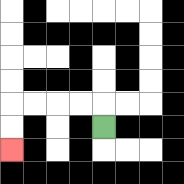{'start': '[4, 5]', 'end': '[0, 6]', 'path_directions': 'U,L,L,L,L,D,D', 'path_coordinates': '[[4, 5], [4, 4], [3, 4], [2, 4], [1, 4], [0, 4], [0, 5], [0, 6]]'}